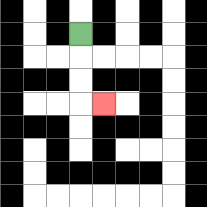{'start': '[3, 1]', 'end': '[4, 4]', 'path_directions': 'D,D,D,R', 'path_coordinates': '[[3, 1], [3, 2], [3, 3], [3, 4], [4, 4]]'}